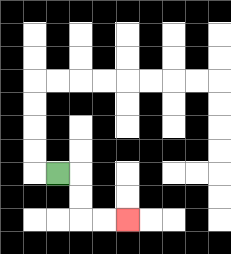{'start': '[2, 7]', 'end': '[5, 9]', 'path_directions': 'R,D,D,R,R', 'path_coordinates': '[[2, 7], [3, 7], [3, 8], [3, 9], [4, 9], [5, 9]]'}